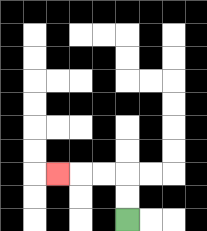{'start': '[5, 9]', 'end': '[2, 7]', 'path_directions': 'U,U,L,L,L', 'path_coordinates': '[[5, 9], [5, 8], [5, 7], [4, 7], [3, 7], [2, 7]]'}